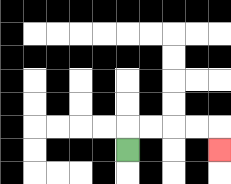{'start': '[5, 6]', 'end': '[9, 6]', 'path_directions': 'U,R,R,R,R,D', 'path_coordinates': '[[5, 6], [5, 5], [6, 5], [7, 5], [8, 5], [9, 5], [9, 6]]'}